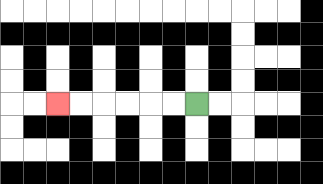{'start': '[8, 4]', 'end': '[2, 4]', 'path_directions': 'L,L,L,L,L,L', 'path_coordinates': '[[8, 4], [7, 4], [6, 4], [5, 4], [4, 4], [3, 4], [2, 4]]'}